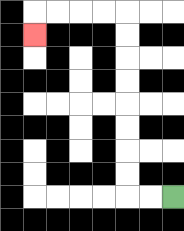{'start': '[7, 8]', 'end': '[1, 1]', 'path_directions': 'L,L,U,U,U,U,U,U,U,U,L,L,L,L,D', 'path_coordinates': '[[7, 8], [6, 8], [5, 8], [5, 7], [5, 6], [5, 5], [5, 4], [5, 3], [5, 2], [5, 1], [5, 0], [4, 0], [3, 0], [2, 0], [1, 0], [1, 1]]'}